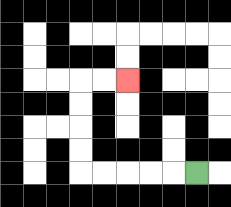{'start': '[8, 7]', 'end': '[5, 3]', 'path_directions': 'L,L,L,L,L,U,U,U,U,R,R', 'path_coordinates': '[[8, 7], [7, 7], [6, 7], [5, 7], [4, 7], [3, 7], [3, 6], [3, 5], [3, 4], [3, 3], [4, 3], [5, 3]]'}